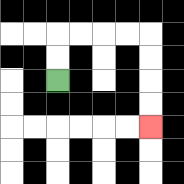{'start': '[2, 3]', 'end': '[6, 5]', 'path_directions': 'U,U,R,R,R,R,D,D,D,D', 'path_coordinates': '[[2, 3], [2, 2], [2, 1], [3, 1], [4, 1], [5, 1], [6, 1], [6, 2], [6, 3], [6, 4], [6, 5]]'}